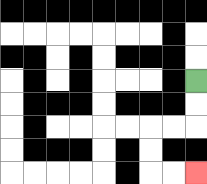{'start': '[8, 3]', 'end': '[8, 7]', 'path_directions': 'D,D,L,L,D,D,R,R', 'path_coordinates': '[[8, 3], [8, 4], [8, 5], [7, 5], [6, 5], [6, 6], [6, 7], [7, 7], [8, 7]]'}